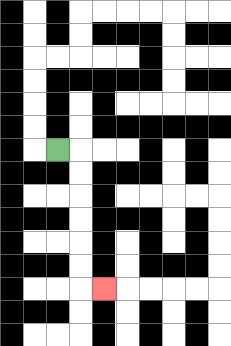{'start': '[2, 6]', 'end': '[4, 12]', 'path_directions': 'R,D,D,D,D,D,D,R', 'path_coordinates': '[[2, 6], [3, 6], [3, 7], [3, 8], [3, 9], [3, 10], [3, 11], [3, 12], [4, 12]]'}